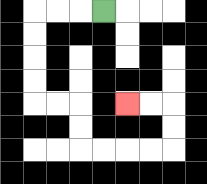{'start': '[4, 0]', 'end': '[5, 4]', 'path_directions': 'L,L,L,D,D,D,D,R,R,D,D,R,R,R,R,U,U,L,L', 'path_coordinates': '[[4, 0], [3, 0], [2, 0], [1, 0], [1, 1], [1, 2], [1, 3], [1, 4], [2, 4], [3, 4], [3, 5], [3, 6], [4, 6], [5, 6], [6, 6], [7, 6], [7, 5], [7, 4], [6, 4], [5, 4]]'}